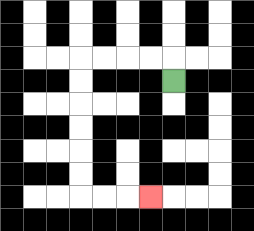{'start': '[7, 3]', 'end': '[6, 8]', 'path_directions': 'U,L,L,L,L,D,D,D,D,D,D,R,R,R', 'path_coordinates': '[[7, 3], [7, 2], [6, 2], [5, 2], [4, 2], [3, 2], [3, 3], [3, 4], [3, 5], [3, 6], [3, 7], [3, 8], [4, 8], [5, 8], [6, 8]]'}